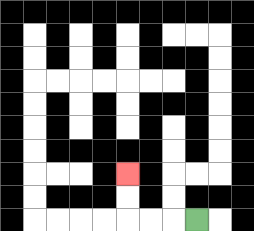{'start': '[8, 9]', 'end': '[5, 7]', 'path_directions': 'L,L,L,U,U', 'path_coordinates': '[[8, 9], [7, 9], [6, 9], [5, 9], [5, 8], [5, 7]]'}